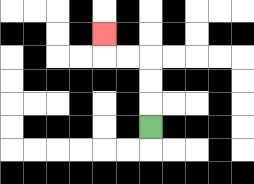{'start': '[6, 5]', 'end': '[4, 1]', 'path_directions': 'U,U,U,L,L,U', 'path_coordinates': '[[6, 5], [6, 4], [6, 3], [6, 2], [5, 2], [4, 2], [4, 1]]'}